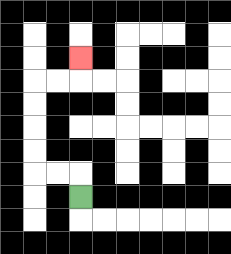{'start': '[3, 8]', 'end': '[3, 2]', 'path_directions': 'U,L,L,U,U,U,U,R,R,U', 'path_coordinates': '[[3, 8], [3, 7], [2, 7], [1, 7], [1, 6], [1, 5], [1, 4], [1, 3], [2, 3], [3, 3], [3, 2]]'}